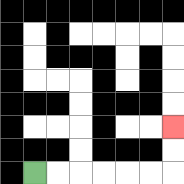{'start': '[1, 7]', 'end': '[7, 5]', 'path_directions': 'R,R,R,R,R,R,U,U', 'path_coordinates': '[[1, 7], [2, 7], [3, 7], [4, 7], [5, 7], [6, 7], [7, 7], [7, 6], [7, 5]]'}